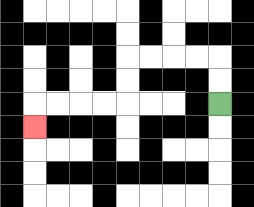{'start': '[9, 4]', 'end': '[1, 5]', 'path_directions': 'U,U,L,L,L,L,D,D,L,L,L,L,D', 'path_coordinates': '[[9, 4], [9, 3], [9, 2], [8, 2], [7, 2], [6, 2], [5, 2], [5, 3], [5, 4], [4, 4], [3, 4], [2, 4], [1, 4], [1, 5]]'}